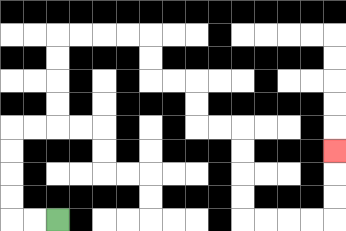{'start': '[2, 9]', 'end': '[14, 6]', 'path_directions': 'L,L,U,U,U,U,R,R,U,U,U,U,R,R,R,R,D,D,R,R,D,D,R,R,D,D,D,D,R,R,R,R,U,U,U', 'path_coordinates': '[[2, 9], [1, 9], [0, 9], [0, 8], [0, 7], [0, 6], [0, 5], [1, 5], [2, 5], [2, 4], [2, 3], [2, 2], [2, 1], [3, 1], [4, 1], [5, 1], [6, 1], [6, 2], [6, 3], [7, 3], [8, 3], [8, 4], [8, 5], [9, 5], [10, 5], [10, 6], [10, 7], [10, 8], [10, 9], [11, 9], [12, 9], [13, 9], [14, 9], [14, 8], [14, 7], [14, 6]]'}